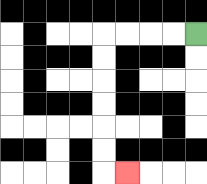{'start': '[8, 1]', 'end': '[5, 7]', 'path_directions': 'L,L,L,L,D,D,D,D,D,D,R', 'path_coordinates': '[[8, 1], [7, 1], [6, 1], [5, 1], [4, 1], [4, 2], [4, 3], [4, 4], [4, 5], [4, 6], [4, 7], [5, 7]]'}